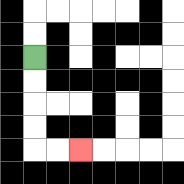{'start': '[1, 2]', 'end': '[3, 6]', 'path_directions': 'D,D,D,D,R,R', 'path_coordinates': '[[1, 2], [1, 3], [1, 4], [1, 5], [1, 6], [2, 6], [3, 6]]'}